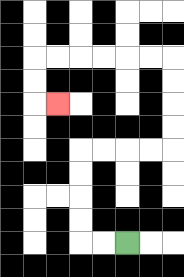{'start': '[5, 10]', 'end': '[2, 4]', 'path_directions': 'L,L,U,U,U,U,R,R,R,R,U,U,U,U,L,L,L,L,L,L,D,D,R', 'path_coordinates': '[[5, 10], [4, 10], [3, 10], [3, 9], [3, 8], [3, 7], [3, 6], [4, 6], [5, 6], [6, 6], [7, 6], [7, 5], [7, 4], [7, 3], [7, 2], [6, 2], [5, 2], [4, 2], [3, 2], [2, 2], [1, 2], [1, 3], [1, 4], [2, 4]]'}